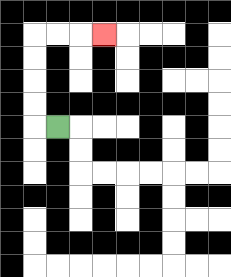{'start': '[2, 5]', 'end': '[4, 1]', 'path_directions': 'L,U,U,U,U,R,R,R', 'path_coordinates': '[[2, 5], [1, 5], [1, 4], [1, 3], [1, 2], [1, 1], [2, 1], [3, 1], [4, 1]]'}